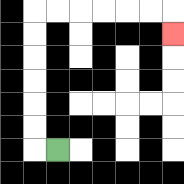{'start': '[2, 6]', 'end': '[7, 1]', 'path_directions': 'L,U,U,U,U,U,U,R,R,R,R,R,R,D', 'path_coordinates': '[[2, 6], [1, 6], [1, 5], [1, 4], [1, 3], [1, 2], [1, 1], [1, 0], [2, 0], [3, 0], [4, 0], [5, 0], [6, 0], [7, 0], [7, 1]]'}